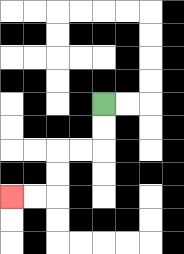{'start': '[4, 4]', 'end': '[0, 8]', 'path_directions': 'D,D,L,L,D,D,L,L', 'path_coordinates': '[[4, 4], [4, 5], [4, 6], [3, 6], [2, 6], [2, 7], [2, 8], [1, 8], [0, 8]]'}